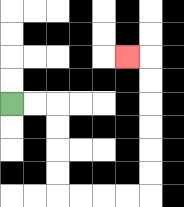{'start': '[0, 4]', 'end': '[5, 2]', 'path_directions': 'R,R,D,D,D,D,R,R,R,R,U,U,U,U,U,U,L', 'path_coordinates': '[[0, 4], [1, 4], [2, 4], [2, 5], [2, 6], [2, 7], [2, 8], [3, 8], [4, 8], [5, 8], [6, 8], [6, 7], [6, 6], [6, 5], [6, 4], [6, 3], [6, 2], [5, 2]]'}